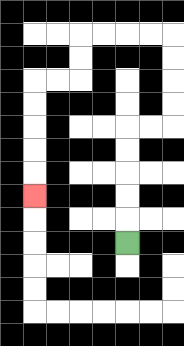{'start': '[5, 10]', 'end': '[1, 8]', 'path_directions': 'U,U,U,U,U,R,R,U,U,U,U,L,L,L,L,D,D,L,L,D,D,D,D,D', 'path_coordinates': '[[5, 10], [5, 9], [5, 8], [5, 7], [5, 6], [5, 5], [6, 5], [7, 5], [7, 4], [7, 3], [7, 2], [7, 1], [6, 1], [5, 1], [4, 1], [3, 1], [3, 2], [3, 3], [2, 3], [1, 3], [1, 4], [1, 5], [1, 6], [1, 7], [1, 8]]'}